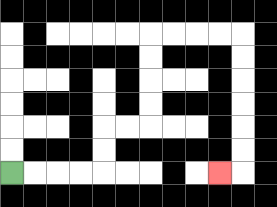{'start': '[0, 7]', 'end': '[9, 7]', 'path_directions': 'R,R,R,R,U,U,R,R,U,U,U,U,R,R,R,R,D,D,D,D,D,D,L', 'path_coordinates': '[[0, 7], [1, 7], [2, 7], [3, 7], [4, 7], [4, 6], [4, 5], [5, 5], [6, 5], [6, 4], [6, 3], [6, 2], [6, 1], [7, 1], [8, 1], [9, 1], [10, 1], [10, 2], [10, 3], [10, 4], [10, 5], [10, 6], [10, 7], [9, 7]]'}